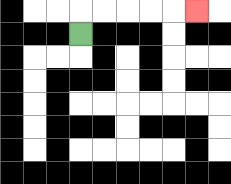{'start': '[3, 1]', 'end': '[8, 0]', 'path_directions': 'U,R,R,R,R,R', 'path_coordinates': '[[3, 1], [3, 0], [4, 0], [5, 0], [6, 0], [7, 0], [8, 0]]'}